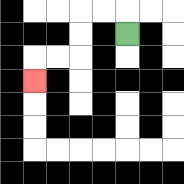{'start': '[5, 1]', 'end': '[1, 3]', 'path_directions': 'U,L,L,D,D,L,L,D', 'path_coordinates': '[[5, 1], [5, 0], [4, 0], [3, 0], [3, 1], [3, 2], [2, 2], [1, 2], [1, 3]]'}